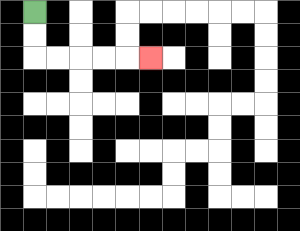{'start': '[1, 0]', 'end': '[6, 2]', 'path_directions': 'D,D,R,R,R,R,R', 'path_coordinates': '[[1, 0], [1, 1], [1, 2], [2, 2], [3, 2], [4, 2], [5, 2], [6, 2]]'}